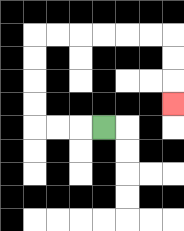{'start': '[4, 5]', 'end': '[7, 4]', 'path_directions': 'L,L,L,U,U,U,U,R,R,R,R,R,R,D,D,D', 'path_coordinates': '[[4, 5], [3, 5], [2, 5], [1, 5], [1, 4], [1, 3], [1, 2], [1, 1], [2, 1], [3, 1], [4, 1], [5, 1], [6, 1], [7, 1], [7, 2], [7, 3], [7, 4]]'}